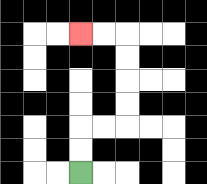{'start': '[3, 7]', 'end': '[3, 1]', 'path_directions': 'U,U,R,R,U,U,U,U,L,L', 'path_coordinates': '[[3, 7], [3, 6], [3, 5], [4, 5], [5, 5], [5, 4], [5, 3], [5, 2], [5, 1], [4, 1], [3, 1]]'}